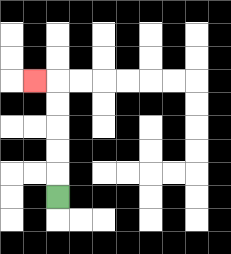{'start': '[2, 8]', 'end': '[1, 3]', 'path_directions': 'U,U,U,U,U,L', 'path_coordinates': '[[2, 8], [2, 7], [2, 6], [2, 5], [2, 4], [2, 3], [1, 3]]'}